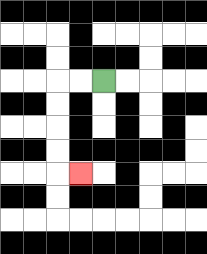{'start': '[4, 3]', 'end': '[3, 7]', 'path_directions': 'L,L,D,D,D,D,R', 'path_coordinates': '[[4, 3], [3, 3], [2, 3], [2, 4], [2, 5], [2, 6], [2, 7], [3, 7]]'}